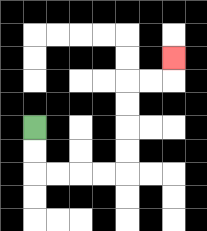{'start': '[1, 5]', 'end': '[7, 2]', 'path_directions': 'D,D,R,R,R,R,U,U,U,U,R,R,U', 'path_coordinates': '[[1, 5], [1, 6], [1, 7], [2, 7], [3, 7], [4, 7], [5, 7], [5, 6], [5, 5], [5, 4], [5, 3], [6, 3], [7, 3], [7, 2]]'}